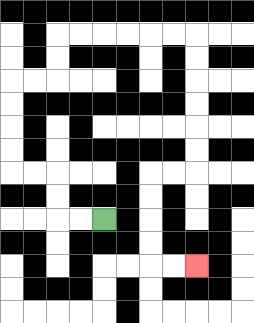{'start': '[4, 9]', 'end': '[8, 11]', 'path_directions': 'L,L,U,U,L,L,U,U,U,U,R,R,U,U,R,R,R,R,R,R,D,D,D,D,D,D,L,L,D,D,D,D,R,R', 'path_coordinates': '[[4, 9], [3, 9], [2, 9], [2, 8], [2, 7], [1, 7], [0, 7], [0, 6], [0, 5], [0, 4], [0, 3], [1, 3], [2, 3], [2, 2], [2, 1], [3, 1], [4, 1], [5, 1], [6, 1], [7, 1], [8, 1], [8, 2], [8, 3], [8, 4], [8, 5], [8, 6], [8, 7], [7, 7], [6, 7], [6, 8], [6, 9], [6, 10], [6, 11], [7, 11], [8, 11]]'}